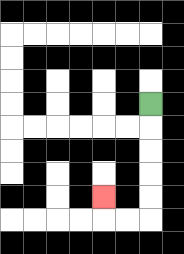{'start': '[6, 4]', 'end': '[4, 8]', 'path_directions': 'D,D,D,D,D,L,L,U', 'path_coordinates': '[[6, 4], [6, 5], [6, 6], [6, 7], [6, 8], [6, 9], [5, 9], [4, 9], [4, 8]]'}